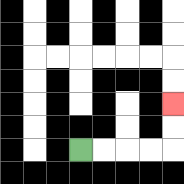{'start': '[3, 6]', 'end': '[7, 4]', 'path_directions': 'R,R,R,R,U,U', 'path_coordinates': '[[3, 6], [4, 6], [5, 6], [6, 6], [7, 6], [7, 5], [7, 4]]'}